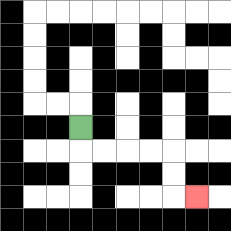{'start': '[3, 5]', 'end': '[8, 8]', 'path_directions': 'D,R,R,R,R,D,D,R', 'path_coordinates': '[[3, 5], [3, 6], [4, 6], [5, 6], [6, 6], [7, 6], [7, 7], [7, 8], [8, 8]]'}